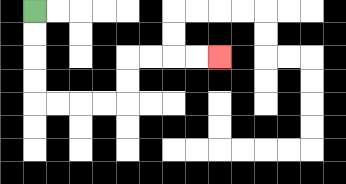{'start': '[1, 0]', 'end': '[9, 2]', 'path_directions': 'D,D,D,D,R,R,R,R,U,U,R,R,R,R', 'path_coordinates': '[[1, 0], [1, 1], [1, 2], [1, 3], [1, 4], [2, 4], [3, 4], [4, 4], [5, 4], [5, 3], [5, 2], [6, 2], [7, 2], [8, 2], [9, 2]]'}